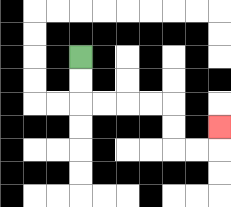{'start': '[3, 2]', 'end': '[9, 5]', 'path_directions': 'D,D,R,R,R,R,D,D,R,R,U', 'path_coordinates': '[[3, 2], [3, 3], [3, 4], [4, 4], [5, 4], [6, 4], [7, 4], [7, 5], [7, 6], [8, 6], [9, 6], [9, 5]]'}